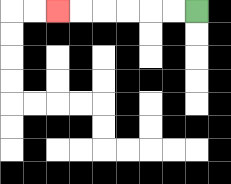{'start': '[8, 0]', 'end': '[2, 0]', 'path_directions': 'L,L,L,L,L,L', 'path_coordinates': '[[8, 0], [7, 0], [6, 0], [5, 0], [4, 0], [3, 0], [2, 0]]'}